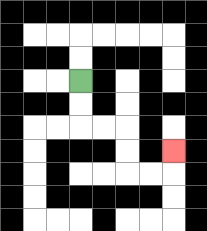{'start': '[3, 3]', 'end': '[7, 6]', 'path_directions': 'D,D,R,R,D,D,R,R,U', 'path_coordinates': '[[3, 3], [3, 4], [3, 5], [4, 5], [5, 5], [5, 6], [5, 7], [6, 7], [7, 7], [7, 6]]'}